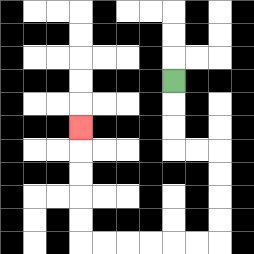{'start': '[7, 3]', 'end': '[3, 5]', 'path_directions': 'D,D,D,R,R,D,D,D,D,L,L,L,L,L,L,U,U,U,U,U', 'path_coordinates': '[[7, 3], [7, 4], [7, 5], [7, 6], [8, 6], [9, 6], [9, 7], [9, 8], [9, 9], [9, 10], [8, 10], [7, 10], [6, 10], [5, 10], [4, 10], [3, 10], [3, 9], [3, 8], [3, 7], [3, 6], [3, 5]]'}